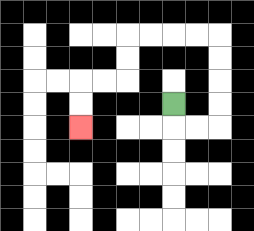{'start': '[7, 4]', 'end': '[3, 5]', 'path_directions': 'D,R,R,U,U,U,U,L,L,L,L,D,D,L,L,D,D', 'path_coordinates': '[[7, 4], [7, 5], [8, 5], [9, 5], [9, 4], [9, 3], [9, 2], [9, 1], [8, 1], [7, 1], [6, 1], [5, 1], [5, 2], [5, 3], [4, 3], [3, 3], [3, 4], [3, 5]]'}